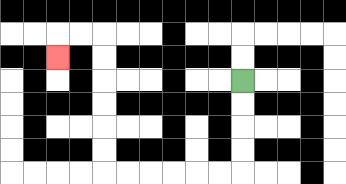{'start': '[10, 3]', 'end': '[2, 2]', 'path_directions': 'D,D,D,D,L,L,L,L,L,L,U,U,U,U,U,U,L,L,D', 'path_coordinates': '[[10, 3], [10, 4], [10, 5], [10, 6], [10, 7], [9, 7], [8, 7], [7, 7], [6, 7], [5, 7], [4, 7], [4, 6], [4, 5], [4, 4], [4, 3], [4, 2], [4, 1], [3, 1], [2, 1], [2, 2]]'}